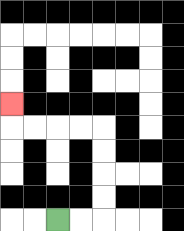{'start': '[2, 9]', 'end': '[0, 4]', 'path_directions': 'R,R,U,U,U,U,L,L,L,L,U', 'path_coordinates': '[[2, 9], [3, 9], [4, 9], [4, 8], [4, 7], [4, 6], [4, 5], [3, 5], [2, 5], [1, 5], [0, 5], [0, 4]]'}